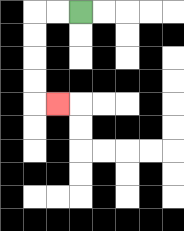{'start': '[3, 0]', 'end': '[2, 4]', 'path_directions': 'L,L,D,D,D,D,R', 'path_coordinates': '[[3, 0], [2, 0], [1, 0], [1, 1], [1, 2], [1, 3], [1, 4], [2, 4]]'}